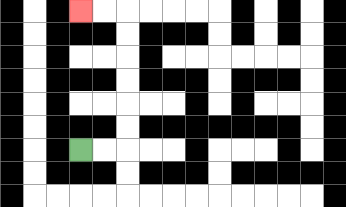{'start': '[3, 6]', 'end': '[3, 0]', 'path_directions': 'R,R,U,U,U,U,U,U,L,L', 'path_coordinates': '[[3, 6], [4, 6], [5, 6], [5, 5], [5, 4], [5, 3], [5, 2], [5, 1], [5, 0], [4, 0], [3, 0]]'}